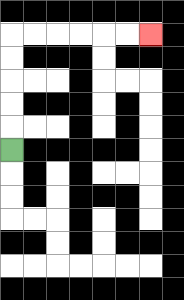{'start': '[0, 6]', 'end': '[6, 1]', 'path_directions': 'U,U,U,U,U,R,R,R,R,R,R', 'path_coordinates': '[[0, 6], [0, 5], [0, 4], [0, 3], [0, 2], [0, 1], [1, 1], [2, 1], [3, 1], [4, 1], [5, 1], [6, 1]]'}